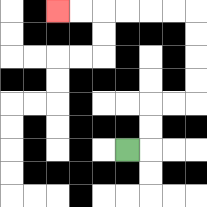{'start': '[5, 6]', 'end': '[2, 0]', 'path_directions': 'R,U,U,R,R,U,U,U,U,L,L,L,L,L,L', 'path_coordinates': '[[5, 6], [6, 6], [6, 5], [6, 4], [7, 4], [8, 4], [8, 3], [8, 2], [8, 1], [8, 0], [7, 0], [6, 0], [5, 0], [4, 0], [3, 0], [2, 0]]'}